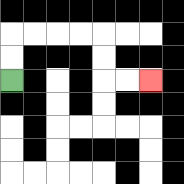{'start': '[0, 3]', 'end': '[6, 3]', 'path_directions': 'U,U,R,R,R,R,D,D,R,R', 'path_coordinates': '[[0, 3], [0, 2], [0, 1], [1, 1], [2, 1], [3, 1], [4, 1], [4, 2], [4, 3], [5, 3], [6, 3]]'}